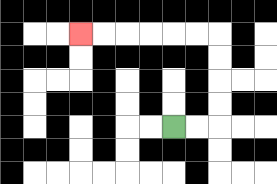{'start': '[7, 5]', 'end': '[3, 1]', 'path_directions': 'R,R,U,U,U,U,L,L,L,L,L,L', 'path_coordinates': '[[7, 5], [8, 5], [9, 5], [9, 4], [9, 3], [9, 2], [9, 1], [8, 1], [7, 1], [6, 1], [5, 1], [4, 1], [3, 1]]'}